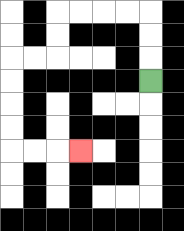{'start': '[6, 3]', 'end': '[3, 6]', 'path_directions': 'U,U,U,L,L,L,L,D,D,L,L,D,D,D,D,R,R,R', 'path_coordinates': '[[6, 3], [6, 2], [6, 1], [6, 0], [5, 0], [4, 0], [3, 0], [2, 0], [2, 1], [2, 2], [1, 2], [0, 2], [0, 3], [0, 4], [0, 5], [0, 6], [1, 6], [2, 6], [3, 6]]'}